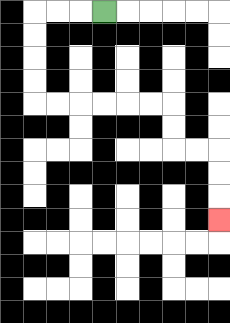{'start': '[4, 0]', 'end': '[9, 9]', 'path_directions': 'L,L,L,D,D,D,D,R,R,R,R,R,R,D,D,R,R,D,D,D', 'path_coordinates': '[[4, 0], [3, 0], [2, 0], [1, 0], [1, 1], [1, 2], [1, 3], [1, 4], [2, 4], [3, 4], [4, 4], [5, 4], [6, 4], [7, 4], [7, 5], [7, 6], [8, 6], [9, 6], [9, 7], [9, 8], [9, 9]]'}